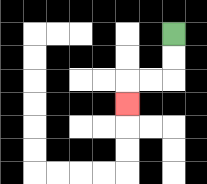{'start': '[7, 1]', 'end': '[5, 4]', 'path_directions': 'D,D,L,L,D', 'path_coordinates': '[[7, 1], [7, 2], [7, 3], [6, 3], [5, 3], [5, 4]]'}